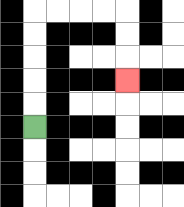{'start': '[1, 5]', 'end': '[5, 3]', 'path_directions': 'U,U,U,U,U,R,R,R,R,D,D,D', 'path_coordinates': '[[1, 5], [1, 4], [1, 3], [1, 2], [1, 1], [1, 0], [2, 0], [3, 0], [4, 0], [5, 0], [5, 1], [5, 2], [5, 3]]'}